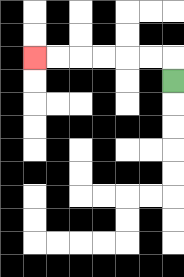{'start': '[7, 3]', 'end': '[1, 2]', 'path_directions': 'U,L,L,L,L,L,L', 'path_coordinates': '[[7, 3], [7, 2], [6, 2], [5, 2], [4, 2], [3, 2], [2, 2], [1, 2]]'}